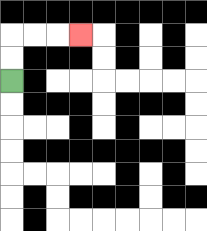{'start': '[0, 3]', 'end': '[3, 1]', 'path_directions': 'U,U,R,R,R', 'path_coordinates': '[[0, 3], [0, 2], [0, 1], [1, 1], [2, 1], [3, 1]]'}